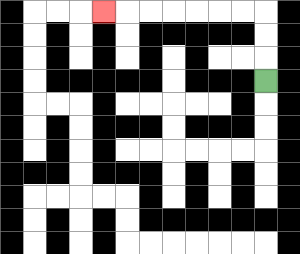{'start': '[11, 3]', 'end': '[4, 0]', 'path_directions': 'U,U,U,L,L,L,L,L,L,L', 'path_coordinates': '[[11, 3], [11, 2], [11, 1], [11, 0], [10, 0], [9, 0], [8, 0], [7, 0], [6, 0], [5, 0], [4, 0]]'}